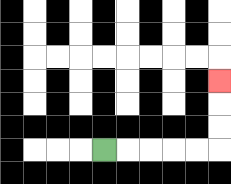{'start': '[4, 6]', 'end': '[9, 3]', 'path_directions': 'R,R,R,R,R,U,U,U', 'path_coordinates': '[[4, 6], [5, 6], [6, 6], [7, 6], [8, 6], [9, 6], [9, 5], [9, 4], [9, 3]]'}